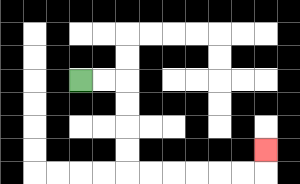{'start': '[3, 3]', 'end': '[11, 6]', 'path_directions': 'R,R,D,D,D,D,R,R,R,R,R,R,U', 'path_coordinates': '[[3, 3], [4, 3], [5, 3], [5, 4], [5, 5], [5, 6], [5, 7], [6, 7], [7, 7], [8, 7], [9, 7], [10, 7], [11, 7], [11, 6]]'}